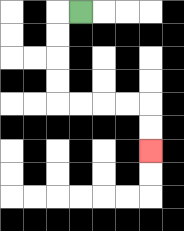{'start': '[3, 0]', 'end': '[6, 6]', 'path_directions': 'L,D,D,D,D,R,R,R,R,D,D', 'path_coordinates': '[[3, 0], [2, 0], [2, 1], [2, 2], [2, 3], [2, 4], [3, 4], [4, 4], [5, 4], [6, 4], [6, 5], [6, 6]]'}